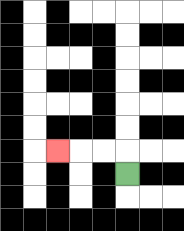{'start': '[5, 7]', 'end': '[2, 6]', 'path_directions': 'U,L,L,L', 'path_coordinates': '[[5, 7], [5, 6], [4, 6], [3, 6], [2, 6]]'}